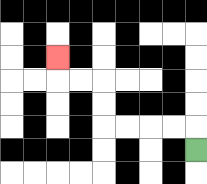{'start': '[8, 6]', 'end': '[2, 2]', 'path_directions': 'U,L,L,L,L,U,U,L,L,U', 'path_coordinates': '[[8, 6], [8, 5], [7, 5], [6, 5], [5, 5], [4, 5], [4, 4], [4, 3], [3, 3], [2, 3], [2, 2]]'}